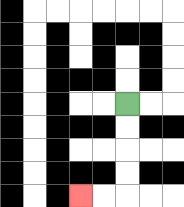{'start': '[5, 4]', 'end': '[3, 8]', 'path_directions': 'D,D,D,D,L,L', 'path_coordinates': '[[5, 4], [5, 5], [5, 6], [5, 7], [5, 8], [4, 8], [3, 8]]'}